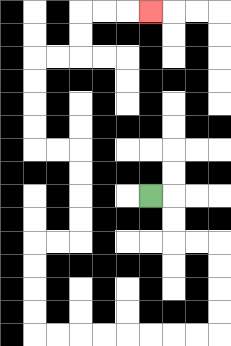{'start': '[6, 8]', 'end': '[6, 0]', 'path_directions': 'R,D,D,R,R,D,D,D,D,L,L,L,L,L,L,L,L,U,U,U,U,R,R,U,U,U,U,L,L,U,U,U,U,R,R,U,U,R,R,R', 'path_coordinates': '[[6, 8], [7, 8], [7, 9], [7, 10], [8, 10], [9, 10], [9, 11], [9, 12], [9, 13], [9, 14], [8, 14], [7, 14], [6, 14], [5, 14], [4, 14], [3, 14], [2, 14], [1, 14], [1, 13], [1, 12], [1, 11], [1, 10], [2, 10], [3, 10], [3, 9], [3, 8], [3, 7], [3, 6], [2, 6], [1, 6], [1, 5], [1, 4], [1, 3], [1, 2], [2, 2], [3, 2], [3, 1], [3, 0], [4, 0], [5, 0], [6, 0]]'}